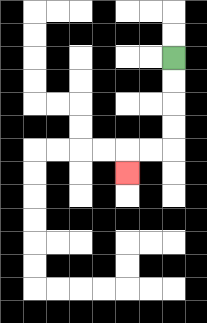{'start': '[7, 2]', 'end': '[5, 7]', 'path_directions': 'D,D,D,D,L,L,D', 'path_coordinates': '[[7, 2], [7, 3], [7, 4], [7, 5], [7, 6], [6, 6], [5, 6], [5, 7]]'}